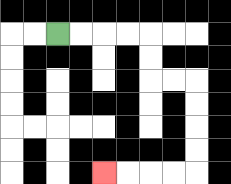{'start': '[2, 1]', 'end': '[4, 7]', 'path_directions': 'R,R,R,R,D,D,R,R,D,D,D,D,L,L,L,L', 'path_coordinates': '[[2, 1], [3, 1], [4, 1], [5, 1], [6, 1], [6, 2], [6, 3], [7, 3], [8, 3], [8, 4], [8, 5], [8, 6], [8, 7], [7, 7], [6, 7], [5, 7], [4, 7]]'}